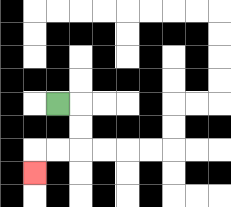{'start': '[2, 4]', 'end': '[1, 7]', 'path_directions': 'R,D,D,L,L,D', 'path_coordinates': '[[2, 4], [3, 4], [3, 5], [3, 6], [2, 6], [1, 6], [1, 7]]'}